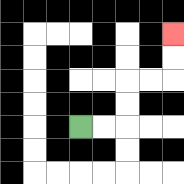{'start': '[3, 5]', 'end': '[7, 1]', 'path_directions': 'R,R,U,U,R,R,U,U', 'path_coordinates': '[[3, 5], [4, 5], [5, 5], [5, 4], [5, 3], [6, 3], [7, 3], [7, 2], [7, 1]]'}